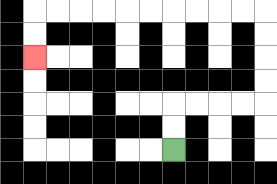{'start': '[7, 6]', 'end': '[1, 2]', 'path_directions': 'U,U,R,R,R,R,U,U,U,U,L,L,L,L,L,L,L,L,L,L,D,D', 'path_coordinates': '[[7, 6], [7, 5], [7, 4], [8, 4], [9, 4], [10, 4], [11, 4], [11, 3], [11, 2], [11, 1], [11, 0], [10, 0], [9, 0], [8, 0], [7, 0], [6, 0], [5, 0], [4, 0], [3, 0], [2, 0], [1, 0], [1, 1], [1, 2]]'}